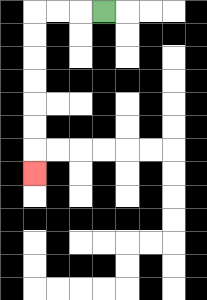{'start': '[4, 0]', 'end': '[1, 7]', 'path_directions': 'L,L,L,D,D,D,D,D,D,D', 'path_coordinates': '[[4, 0], [3, 0], [2, 0], [1, 0], [1, 1], [1, 2], [1, 3], [1, 4], [1, 5], [1, 6], [1, 7]]'}